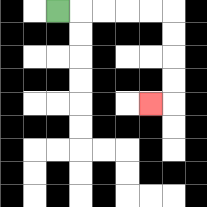{'start': '[2, 0]', 'end': '[6, 4]', 'path_directions': 'R,R,R,R,R,D,D,D,D,L', 'path_coordinates': '[[2, 0], [3, 0], [4, 0], [5, 0], [6, 0], [7, 0], [7, 1], [7, 2], [7, 3], [7, 4], [6, 4]]'}